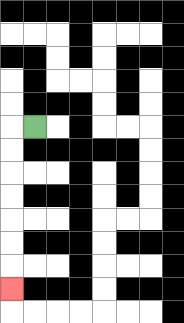{'start': '[1, 5]', 'end': '[0, 12]', 'path_directions': 'L,D,D,D,D,D,D,D', 'path_coordinates': '[[1, 5], [0, 5], [0, 6], [0, 7], [0, 8], [0, 9], [0, 10], [0, 11], [0, 12]]'}